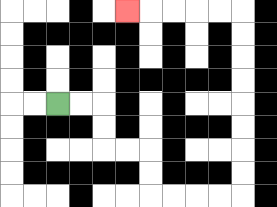{'start': '[2, 4]', 'end': '[5, 0]', 'path_directions': 'R,R,D,D,R,R,D,D,R,R,R,R,U,U,U,U,U,U,U,U,L,L,L,L,L', 'path_coordinates': '[[2, 4], [3, 4], [4, 4], [4, 5], [4, 6], [5, 6], [6, 6], [6, 7], [6, 8], [7, 8], [8, 8], [9, 8], [10, 8], [10, 7], [10, 6], [10, 5], [10, 4], [10, 3], [10, 2], [10, 1], [10, 0], [9, 0], [8, 0], [7, 0], [6, 0], [5, 0]]'}